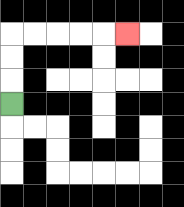{'start': '[0, 4]', 'end': '[5, 1]', 'path_directions': 'U,U,U,R,R,R,R,R', 'path_coordinates': '[[0, 4], [0, 3], [0, 2], [0, 1], [1, 1], [2, 1], [3, 1], [4, 1], [5, 1]]'}